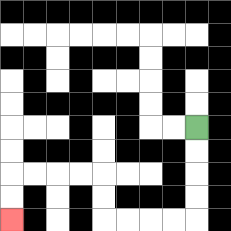{'start': '[8, 5]', 'end': '[0, 9]', 'path_directions': 'D,D,D,D,L,L,L,L,U,U,L,L,L,L,D,D', 'path_coordinates': '[[8, 5], [8, 6], [8, 7], [8, 8], [8, 9], [7, 9], [6, 9], [5, 9], [4, 9], [4, 8], [4, 7], [3, 7], [2, 7], [1, 7], [0, 7], [0, 8], [0, 9]]'}